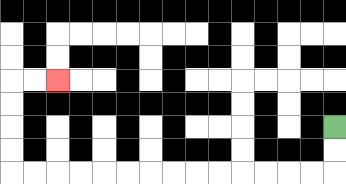{'start': '[14, 5]', 'end': '[2, 3]', 'path_directions': 'D,D,L,L,L,L,L,L,L,L,L,L,L,L,L,L,U,U,U,U,R,R', 'path_coordinates': '[[14, 5], [14, 6], [14, 7], [13, 7], [12, 7], [11, 7], [10, 7], [9, 7], [8, 7], [7, 7], [6, 7], [5, 7], [4, 7], [3, 7], [2, 7], [1, 7], [0, 7], [0, 6], [0, 5], [0, 4], [0, 3], [1, 3], [2, 3]]'}